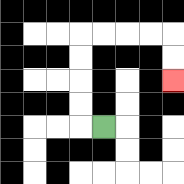{'start': '[4, 5]', 'end': '[7, 3]', 'path_directions': 'L,U,U,U,U,R,R,R,R,D,D', 'path_coordinates': '[[4, 5], [3, 5], [3, 4], [3, 3], [3, 2], [3, 1], [4, 1], [5, 1], [6, 1], [7, 1], [7, 2], [7, 3]]'}